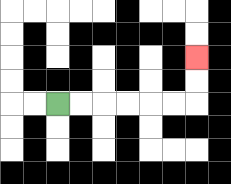{'start': '[2, 4]', 'end': '[8, 2]', 'path_directions': 'R,R,R,R,R,R,U,U', 'path_coordinates': '[[2, 4], [3, 4], [4, 4], [5, 4], [6, 4], [7, 4], [8, 4], [8, 3], [8, 2]]'}